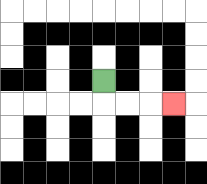{'start': '[4, 3]', 'end': '[7, 4]', 'path_directions': 'D,R,R,R', 'path_coordinates': '[[4, 3], [4, 4], [5, 4], [6, 4], [7, 4]]'}